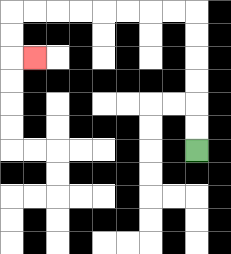{'start': '[8, 6]', 'end': '[1, 2]', 'path_directions': 'U,U,U,U,U,U,L,L,L,L,L,L,L,L,D,D,R', 'path_coordinates': '[[8, 6], [8, 5], [8, 4], [8, 3], [8, 2], [8, 1], [8, 0], [7, 0], [6, 0], [5, 0], [4, 0], [3, 0], [2, 0], [1, 0], [0, 0], [0, 1], [0, 2], [1, 2]]'}